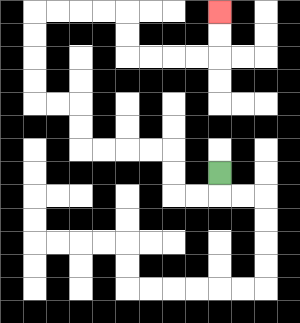{'start': '[9, 7]', 'end': '[9, 0]', 'path_directions': 'D,L,L,U,U,L,L,L,L,U,U,L,L,U,U,U,U,R,R,R,R,D,D,R,R,R,R,U,U', 'path_coordinates': '[[9, 7], [9, 8], [8, 8], [7, 8], [7, 7], [7, 6], [6, 6], [5, 6], [4, 6], [3, 6], [3, 5], [3, 4], [2, 4], [1, 4], [1, 3], [1, 2], [1, 1], [1, 0], [2, 0], [3, 0], [4, 0], [5, 0], [5, 1], [5, 2], [6, 2], [7, 2], [8, 2], [9, 2], [9, 1], [9, 0]]'}